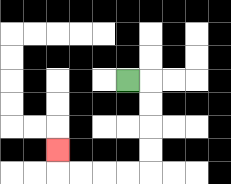{'start': '[5, 3]', 'end': '[2, 6]', 'path_directions': 'R,D,D,D,D,L,L,L,L,U', 'path_coordinates': '[[5, 3], [6, 3], [6, 4], [6, 5], [6, 6], [6, 7], [5, 7], [4, 7], [3, 7], [2, 7], [2, 6]]'}